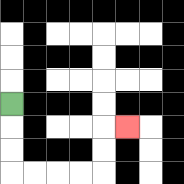{'start': '[0, 4]', 'end': '[5, 5]', 'path_directions': 'D,D,D,R,R,R,R,U,U,R', 'path_coordinates': '[[0, 4], [0, 5], [0, 6], [0, 7], [1, 7], [2, 7], [3, 7], [4, 7], [4, 6], [4, 5], [5, 5]]'}